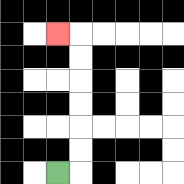{'start': '[2, 7]', 'end': '[2, 1]', 'path_directions': 'R,U,U,U,U,U,U,L', 'path_coordinates': '[[2, 7], [3, 7], [3, 6], [3, 5], [3, 4], [3, 3], [3, 2], [3, 1], [2, 1]]'}